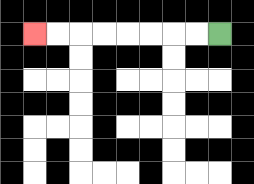{'start': '[9, 1]', 'end': '[1, 1]', 'path_directions': 'L,L,L,L,L,L,L,L', 'path_coordinates': '[[9, 1], [8, 1], [7, 1], [6, 1], [5, 1], [4, 1], [3, 1], [2, 1], [1, 1]]'}